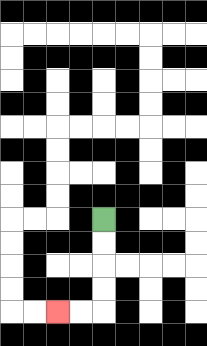{'start': '[4, 9]', 'end': '[2, 13]', 'path_directions': 'D,D,D,D,L,L', 'path_coordinates': '[[4, 9], [4, 10], [4, 11], [4, 12], [4, 13], [3, 13], [2, 13]]'}